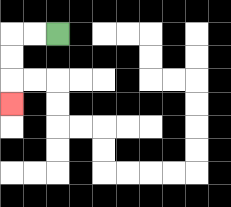{'start': '[2, 1]', 'end': '[0, 4]', 'path_directions': 'L,L,D,D,D', 'path_coordinates': '[[2, 1], [1, 1], [0, 1], [0, 2], [0, 3], [0, 4]]'}